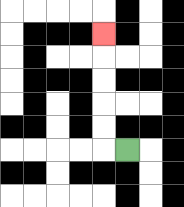{'start': '[5, 6]', 'end': '[4, 1]', 'path_directions': 'L,U,U,U,U,U', 'path_coordinates': '[[5, 6], [4, 6], [4, 5], [4, 4], [4, 3], [4, 2], [4, 1]]'}